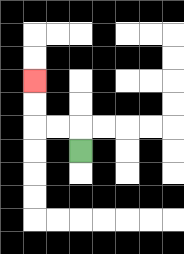{'start': '[3, 6]', 'end': '[1, 3]', 'path_directions': 'U,L,L,U,U', 'path_coordinates': '[[3, 6], [3, 5], [2, 5], [1, 5], [1, 4], [1, 3]]'}